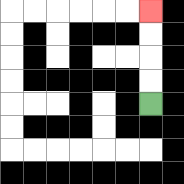{'start': '[6, 4]', 'end': '[6, 0]', 'path_directions': 'U,U,U,U', 'path_coordinates': '[[6, 4], [6, 3], [6, 2], [6, 1], [6, 0]]'}